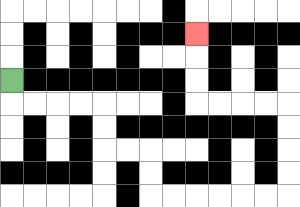{'start': '[0, 3]', 'end': '[8, 1]', 'path_directions': 'D,R,R,R,R,D,D,R,R,D,D,R,R,R,R,R,R,U,U,U,U,L,L,L,L,U,U,U', 'path_coordinates': '[[0, 3], [0, 4], [1, 4], [2, 4], [3, 4], [4, 4], [4, 5], [4, 6], [5, 6], [6, 6], [6, 7], [6, 8], [7, 8], [8, 8], [9, 8], [10, 8], [11, 8], [12, 8], [12, 7], [12, 6], [12, 5], [12, 4], [11, 4], [10, 4], [9, 4], [8, 4], [8, 3], [8, 2], [8, 1]]'}